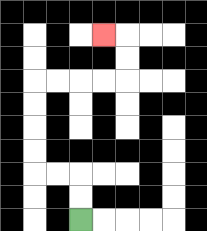{'start': '[3, 9]', 'end': '[4, 1]', 'path_directions': 'U,U,L,L,U,U,U,U,R,R,R,R,U,U,L', 'path_coordinates': '[[3, 9], [3, 8], [3, 7], [2, 7], [1, 7], [1, 6], [1, 5], [1, 4], [1, 3], [2, 3], [3, 3], [4, 3], [5, 3], [5, 2], [5, 1], [4, 1]]'}